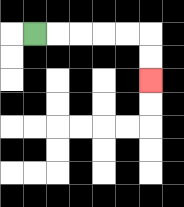{'start': '[1, 1]', 'end': '[6, 3]', 'path_directions': 'R,R,R,R,R,D,D', 'path_coordinates': '[[1, 1], [2, 1], [3, 1], [4, 1], [5, 1], [6, 1], [6, 2], [6, 3]]'}